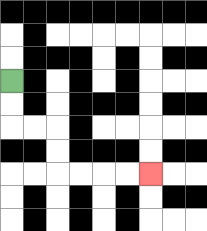{'start': '[0, 3]', 'end': '[6, 7]', 'path_directions': 'D,D,R,R,D,D,R,R,R,R', 'path_coordinates': '[[0, 3], [0, 4], [0, 5], [1, 5], [2, 5], [2, 6], [2, 7], [3, 7], [4, 7], [5, 7], [6, 7]]'}